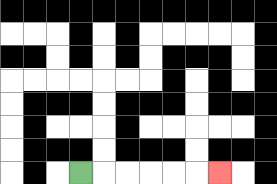{'start': '[3, 7]', 'end': '[9, 7]', 'path_directions': 'R,R,R,R,R,R', 'path_coordinates': '[[3, 7], [4, 7], [5, 7], [6, 7], [7, 7], [8, 7], [9, 7]]'}